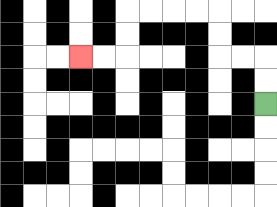{'start': '[11, 4]', 'end': '[3, 2]', 'path_directions': 'U,U,L,L,U,U,L,L,L,L,D,D,L,L', 'path_coordinates': '[[11, 4], [11, 3], [11, 2], [10, 2], [9, 2], [9, 1], [9, 0], [8, 0], [7, 0], [6, 0], [5, 0], [5, 1], [5, 2], [4, 2], [3, 2]]'}